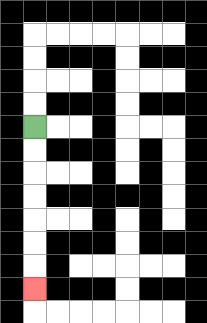{'start': '[1, 5]', 'end': '[1, 12]', 'path_directions': 'D,D,D,D,D,D,D', 'path_coordinates': '[[1, 5], [1, 6], [1, 7], [1, 8], [1, 9], [1, 10], [1, 11], [1, 12]]'}